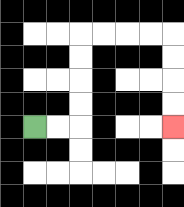{'start': '[1, 5]', 'end': '[7, 5]', 'path_directions': 'R,R,U,U,U,U,R,R,R,R,D,D,D,D', 'path_coordinates': '[[1, 5], [2, 5], [3, 5], [3, 4], [3, 3], [3, 2], [3, 1], [4, 1], [5, 1], [6, 1], [7, 1], [7, 2], [7, 3], [7, 4], [7, 5]]'}